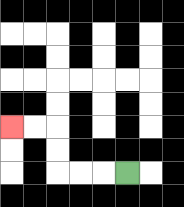{'start': '[5, 7]', 'end': '[0, 5]', 'path_directions': 'L,L,L,U,U,L,L', 'path_coordinates': '[[5, 7], [4, 7], [3, 7], [2, 7], [2, 6], [2, 5], [1, 5], [0, 5]]'}